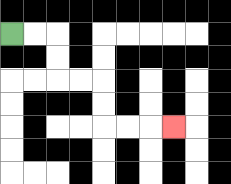{'start': '[0, 1]', 'end': '[7, 5]', 'path_directions': 'R,R,D,D,R,R,D,D,R,R,R', 'path_coordinates': '[[0, 1], [1, 1], [2, 1], [2, 2], [2, 3], [3, 3], [4, 3], [4, 4], [4, 5], [5, 5], [6, 5], [7, 5]]'}